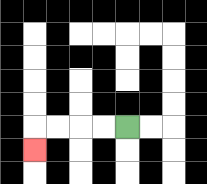{'start': '[5, 5]', 'end': '[1, 6]', 'path_directions': 'L,L,L,L,D', 'path_coordinates': '[[5, 5], [4, 5], [3, 5], [2, 5], [1, 5], [1, 6]]'}